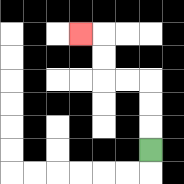{'start': '[6, 6]', 'end': '[3, 1]', 'path_directions': 'U,U,U,L,L,U,U,L', 'path_coordinates': '[[6, 6], [6, 5], [6, 4], [6, 3], [5, 3], [4, 3], [4, 2], [4, 1], [3, 1]]'}